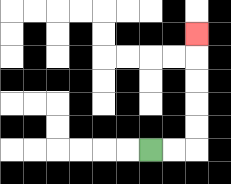{'start': '[6, 6]', 'end': '[8, 1]', 'path_directions': 'R,R,U,U,U,U,U', 'path_coordinates': '[[6, 6], [7, 6], [8, 6], [8, 5], [8, 4], [8, 3], [8, 2], [8, 1]]'}